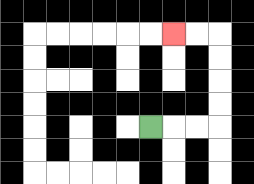{'start': '[6, 5]', 'end': '[7, 1]', 'path_directions': 'R,R,R,U,U,U,U,L,L', 'path_coordinates': '[[6, 5], [7, 5], [8, 5], [9, 5], [9, 4], [9, 3], [9, 2], [9, 1], [8, 1], [7, 1]]'}